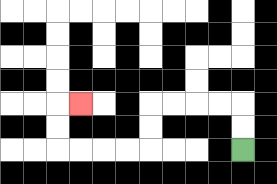{'start': '[10, 6]', 'end': '[3, 4]', 'path_directions': 'U,U,L,L,L,L,D,D,L,L,L,L,U,U,R', 'path_coordinates': '[[10, 6], [10, 5], [10, 4], [9, 4], [8, 4], [7, 4], [6, 4], [6, 5], [6, 6], [5, 6], [4, 6], [3, 6], [2, 6], [2, 5], [2, 4], [3, 4]]'}